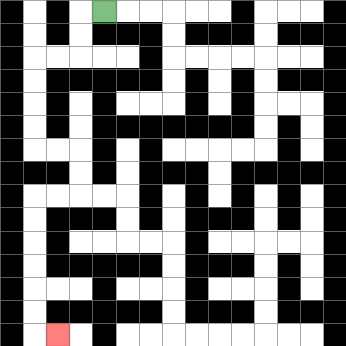{'start': '[4, 0]', 'end': '[2, 14]', 'path_directions': 'L,D,D,L,L,D,D,D,D,R,R,D,D,L,L,D,D,D,D,D,D,R', 'path_coordinates': '[[4, 0], [3, 0], [3, 1], [3, 2], [2, 2], [1, 2], [1, 3], [1, 4], [1, 5], [1, 6], [2, 6], [3, 6], [3, 7], [3, 8], [2, 8], [1, 8], [1, 9], [1, 10], [1, 11], [1, 12], [1, 13], [1, 14], [2, 14]]'}